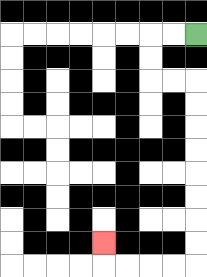{'start': '[8, 1]', 'end': '[4, 10]', 'path_directions': 'L,L,D,D,R,R,D,D,D,D,D,D,D,D,L,L,L,L,U', 'path_coordinates': '[[8, 1], [7, 1], [6, 1], [6, 2], [6, 3], [7, 3], [8, 3], [8, 4], [8, 5], [8, 6], [8, 7], [8, 8], [8, 9], [8, 10], [8, 11], [7, 11], [6, 11], [5, 11], [4, 11], [4, 10]]'}